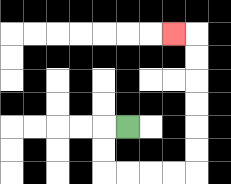{'start': '[5, 5]', 'end': '[7, 1]', 'path_directions': 'L,D,D,R,R,R,R,U,U,U,U,U,U,L', 'path_coordinates': '[[5, 5], [4, 5], [4, 6], [4, 7], [5, 7], [6, 7], [7, 7], [8, 7], [8, 6], [8, 5], [8, 4], [8, 3], [8, 2], [8, 1], [7, 1]]'}